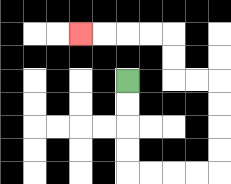{'start': '[5, 3]', 'end': '[3, 1]', 'path_directions': 'D,D,D,D,R,R,R,R,U,U,U,U,L,L,U,U,L,L,L,L', 'path_coordinates': '[[5, 3], [5, 4], [5, 5], [5, 6], [5, 7], [6, 7], [7, 7], [8, 7], [9, 7], [9, 6], [9, 5], [9, 4], [9, 3], [8, 3], [7, 3], [7, 2], [7, 1], [6, 1], [5, 1], [4, 1], [3, 1]]'}